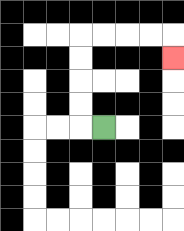{'start': '[4, 5]', 'end': '[7, 2]', 'path_directions': 'L,U,U,U,U,R,R,R,R,D', 'path_coordinates': '[[4, 5], [3, 5], [3, 4], [3, 3], [3, 2], [3, 1], [4, 1], [5, 1], [6, 1], [7, 1], [7, 2]]'}